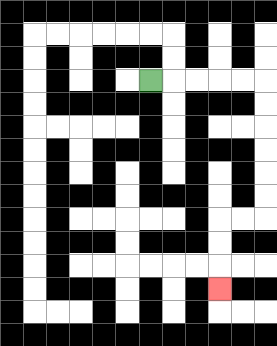{'start': '[6, 3]', 'end': '[9, 12]', 'path_directions': 'R,R,R,R,R,D,D,D,D,D,D,L,L,D,D,D', 'path_coordinates': '[[6, 3], [7, 3], [8, 3], [9, 3], [10, 3], [11, 3], [11, 4], [11, 5], [11, 6], [11, 7], [11, 8], [11, 9], [10, 9], [9, 9], [9, 10], [9, 11], [9, 12]]'}